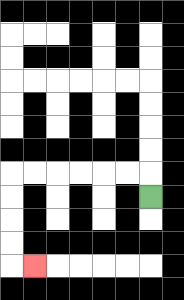{'start': '[6, 8]', 'end': '[1, 11]', 'path_directions': 'U,L,L,L,L,L,L,D,D,D,D,R', 'path_coordinates': '[[6, 8], [6, 7], [5, 7], [4, 7], [3, 7], [2, 7], [1, 7], [0, 7], [0, 8], [0, 9], [0, 10], [0, 11], [1, 11]]'}